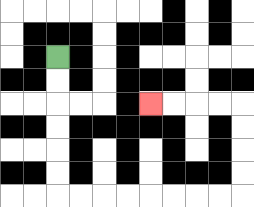{'start': '[2, 2]', 'end': '[6, 4]', 'path_directions': 'D,D,D,D,D,D,R,R,R,R,R,R,R,R,U,U,U,U,L,L,L,L', 'path_coordinates': '[[2, 2], [2, 3], [2, 4], [2, 5], [2, 6], [2, 7], [2, 8], [3, 8], [4, 8], [5, 8], [6, 8], [7, 8], [8, 8], [9, 8], [10, 8], [10, 7], [10, 6], [10, 5], [10, 4], [9, 4], [8, 4], [7, 4], [6, 4]]'}